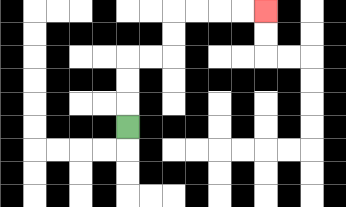{'start': '[5, 5]', 'end': '[11, 0]', 'path_directions': 'U,U,U,R,R,U,U,R,R,R,R', 'path_coordinates': '[[5, 5], [5, 4], [5, 3], [5, 2], [6, 2], [7, 2], [7, 1], [7, 0], [8, 0], [9, 0], [10, 0], [11, 0]]'}